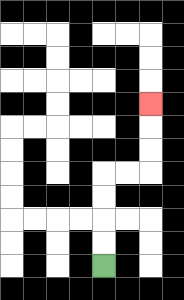{'start': '[4, 11]', 'end': '[6, 4]', 'path_directions': 'U,U,U,U,R,R,U,U,U', 'path_coordinates': '[[4, 11], [4, 10], [4, 9], [4, 8], [4, 7], [5, 7], [6, 7], [6, 6], [6, 5], [6, 4]]'}